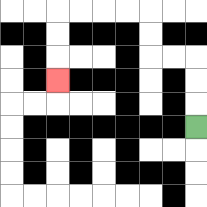{'start': '[8, 5]', 'end': '[2, 3]', 'path_directions': 'U,U,U,L,L,U,U,L,L,L,L,D,D,D', 'path_coordinates': '[[8, 5], [8, 4], [8, 3], [8, 2], [7, 2], [6, 2], [6, 1], [6, 0], [5, 0], [4, 0], [3, 0], [2, 0], [2, 1], [2, 2], [2, 3]]'}